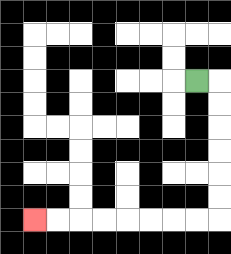{'start': '[8, 3]', 'end': '[1, 9]', 'path_directions': 'R,D,D,D,D,D,D,L,L,L,L,L,L,L,L', 'path_coordinates': '[[8, 3], [9, 3], [9, 4], [9, 5], [9, 6], [9, 7], [9, 8], [9, 9], [8, 9], [7, 9], [6, 9], [5, 9], [4, 9], [3, 9], [2, 9], [1, 9]]'}